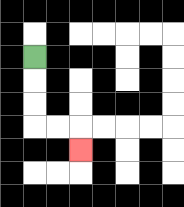{'start': '[1, 2]', 'end': '[3, 6]', 'path_directions': 'D,D,D,R,R,D', 'path_coordinates': '[[1, 2], [1, 3], [1, 4], [1, 5], [2, 5], [3, 5], [3, 6]]'}